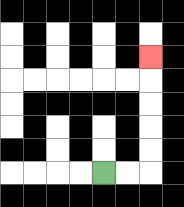{'start': '[4, 7]', 'end': '[6, 2]', 'path_directions': 'R,R,U,U,U,U,U', 'path_coordinates': '[[4, 7], [5, 7], [6, 7], [6, 6], [6, 5], [6, 4], [6, 3], [6, 2]]'}